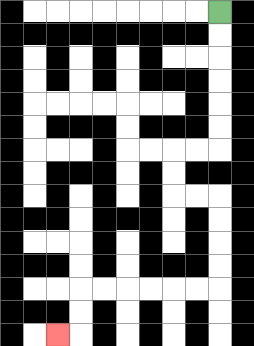{'start': '[9, 0]', 'end': '[2, 14]', 'path_directions': 'D,D,D,D,D,D,L,L,D,D,R,R,D,D,D,D,L,L,L,L,L,L,D,D,L', 'path_coordinates': '[[9, 0], [9, 1], [9, 2], [9, 3], [9, 4], [9, 5], [9, 6], [8, 6], [7, 6], [7, 7], [7, 8], [8, 8], [9, 8], [9, 9], [9, 10], [9, 11], [9, 12], [8, 12], [7, 12], [6, 12], [5, 12], [4, 12], [3, 12], [3, 13], [3, 14], [2, 14]]'}